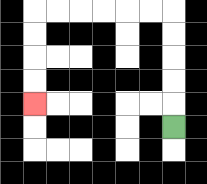{'start': '[7, 5]', 'end': '[1, 4]', 'path_directions': 'U,U,U,U,U,L,L,L,L,L,L,D,D,D,D', 'path_coordinates': '[[7, 5], [7, 4], [7, 3], [7, 2], [7, 1], [7, 0], [6, 0], [5, 0], [4, 0], [3, 0], [2, 0], [1, 0], [1, 1], [1, 2], [1, 3], [1, 4]]'}